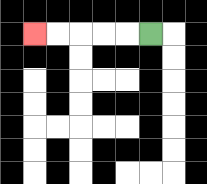{'start': '[6, 1]', 'end': '[1, 1]', 'path_directions': 'L,L,L,L,L', 'path_coordinates': '[[6, 1], [5, 1], [4, 1], [3, 1], [2, 1], [1, 1]]'}